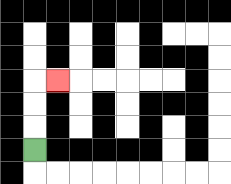{'start': '[1, 6]', 'end': '[2, 3]', 'path_directions': 'U,U,U,R', 'path_coordinates': '[[1, 6], [1, 5], [1, 4], [1, 3], [2, 3]]'}